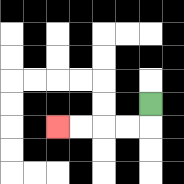{'start': '[6, 4]', 'end': '[2, 5]', 'path_directions': 'D,L,L,L,L', 'path_coordinates': '[[6, 4], [6, 5], [5, 5], [4, 5], [3, 5], [2, 5]]'}